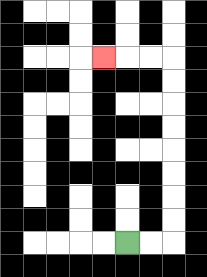{'start': '[5, 10]', 'end': '[4, 2]', 'path_directions': 'R,R,U,U,U,U,U,U,U,U,L,L,L', 'path_coordinates': '[[5, 10], [6, 10], [7, 10], [7, 9], [7, 8], [7, 7], [7, 6], [7, 5], [7, 4], [7, 3], [7, 2], [6, 2], [5, 2], [4, 2]]'}